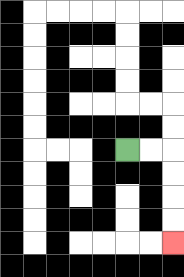{'start': '[5, 6]', 'end': '[7, 10]', 'path_directions': 'R,R,D,D,D,D', 'path_coordinates': '[[5, 6], [6, 6], [7, 6], [7, 7], [7, 8], [7, 9], [7, 10]]'}